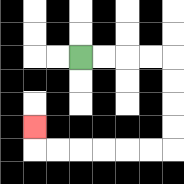{'start': '[3, 2]', 'end': '[1, 5]', 'path_directions': 'R,R,R,R,D,D,D,D,L,L,L,L,L,L,U', 'path_coordinates': '[[3, 2], [4, 2], [5, 2], [6, 2], [7, 2], [7, 3], [7, 4], [7, 5], [7, 6], [6, 6], [5, 6], [4, 6], [3, 6], [2, 6], [1, 6], [1, 5]]'}